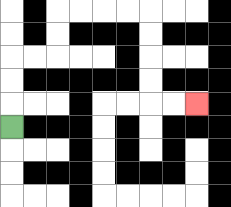{'start': '[0, 5]', 'end': '[8, 4]', 'path_directions': 'U,U,U,R,R,U,U,R,R,R,R,D,D,D,D,R,R', 'path_coordinates': '[[0, 5], [0, 4], [0, 3], [0, 2], [1, 2], [2, 2], [2, 1], [2, 0], [3, 0], [4, 0], [5, 0], [6, 0], [6, 1], [6, 2], [6, 3], [6, 4], [7, 4], [8, 4]]'}